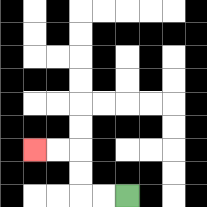{'start': '[5, 8]', 'end': '[1, 6]', 'path_directions': 'L,L,U,U,L,L', 'path_coordinates': '[[5, 8], [4, 8], [3, 8], [3, 7], [3, 6], [2, 6], [1, 6]]'}